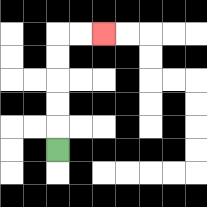{'start': '[2, 6]', 'end': '[4, 1]', 'path_directions': 'U,U,U,U,U,R,R', 'path_coordinates': '[[2, 6], [2, 5], [2, 4], [2, 3], [2, 2], [2, 1], [3, 1], [4, 1]]'}